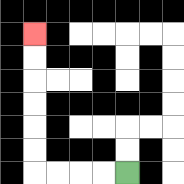{'start': '[5, 7]', 'end': '[1, 1]', 'path_directions': 'L,L,L,L,U,U,U,U,U,U', 'path_coordinates': '[[5, 7], [4, 7], [3, 7], [2, 7], [1, 7], [1, 6], [1, 5], [1, 4], [1, 3], [1, 2], [1, 1]]'}